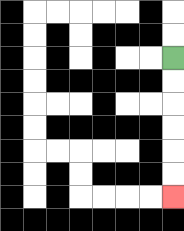{'start': '[7, 2]', 'end': '[7, 8]', 'path_directions': 'D,D,D,D,D,D', 'path_coordinates': '[[7, 2], [7, 3], [7, 4], [7, 5], [7, 6], [7, 7], [7, 8]]'}